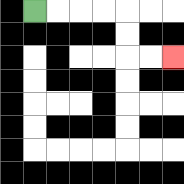{'start': '[1, 0]', 'end': '[7, 2]', 'path_directions': 'R,R,R,R,D,D,R,R', 'path_coordinates': '[[1, 0], [2, 0], [3, 0], [4, 0], [5, 0], [5, 1], [5, 2], [6, 2], [7, 2]]'}